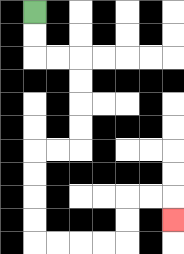{'start': '[1, 0]', 'end': '[7, 9]', 'path_directions': 'D,D,R,R,D,D,D,D,L,L,D,D,D,D,R,R,R,R,U,U,R,R,D', 'path_coordinates': '[[1, 0], [1, 1], [1, 2], [2, 2], [3, 2], [3, 3], [3, 4], [3, 5], [3, 6], [2, 6], [1, 6], [1, 7], [1, 8], [1, 9], [1, 10], [2, 10], [3, 10], [4, 10], [5, 10], [5, 9], [5, 8], [6, 8], [7, 8], [7, 9]]'}